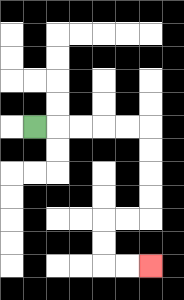{'start': '[1, 5]', 'end': '[6, 11]', 'path_directions': 'R,R,R,R,R,D,D,D,D,L,L,D,D,R,R', 'path_coordinates': '[[1, 5], [2, 5], [3, 5], [4, 5], [5, 5], [6, 5], [6, 6], [6, 7], [6, 8], [6, 9], [5, 9], [4, 9], [4, 10], [4, 11], [5, 11], [6, 11]]'}